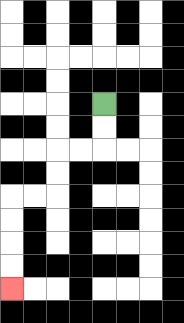{'start': '[4, 4]', 'end': '[0, 12]', 'path_directions': 'D,D,L,L,D,D,L,L,D,D,D,D', 'path_coordinates': '[[4, 4], [4, 5], [4, 6], [3, 6], [2, 6], [2, 7], [2, 8], [1, 8], [0, 8], [0, 9], [0, 10], [0, 11], [0, 12]]'}